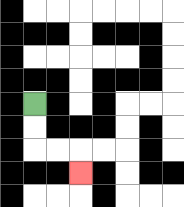{'start': '[1, 4]', 'end': '[3, 7]', 'path_directions': 'D,D,R,R,D', 'path_coordinates': '[[1, 4], [1, 5], [1, 6], [2, 6], [3, 6], [3, 7]]'}